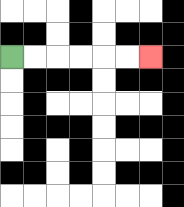{'start': '[0, 2]', 'end': '[6, 2]', 'path_directions': 'R,R,R,R,R,R', 'path_coordinates': '[[0, 2], [1, 2], [2, 2], [3, 2], [4, 2], [5, 2], [6, 2]]'}